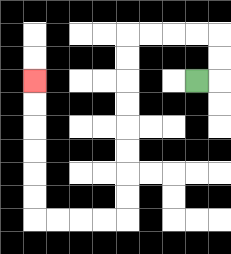{'start': '[8, 3]', 'end': '[1, 3]', 'path_directions': 'R,U,U,L,L,L,L,D,D,D,D,D,D,D,D,L,L,L,L,U,U,U,U,U,U', 'path_coordinates': '[[8, 3], [9, 3], [9, 2], [9, 1], [8, 1], [7, 1], [6, 1], [5, 1], [5, 2], [5, 3], [5, 4], [5, 5], [5, 6], [5, 7], [5, 8], [5, 9], [4, 9], [3, 9], [2, 9], [1, 9], [1, 8], [1, 7], [1, 6], [1, 5], [1, 4], [1, 3]]'}